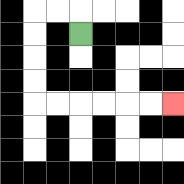{'start': '[3, 1]', 'end': '[7, 4]', 'path_directions': 'U,L,L,D,D,D,D,R,R,R,R,R,R', 'path_coordinates': '[[3, 1], [3, 0], [2, 0], [1, 0], [1, 1], [1, 2], [1, 3], [1, 4], [2, 4], [3, 4], [4, 4], [5, 4], [6, 4], [7, 4]]'}